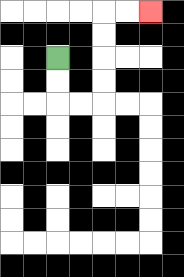{'start': '[2, 2]', 'end': '[6, 0]', 'path_directions': 'D,D,R,R,U,U,U,U,R,R', 'path_coordinates': '[[2, 2], [2, 3], [2, 4], [3, 4], [4, 4], [4, 3], [4, 2], [4, 1], [4, 0], [5, 0], [6, 0]]'}